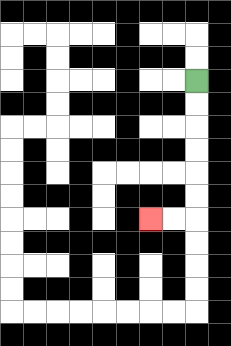{'start': '[8, 3]', 'end': '[6, 9]', 'path_directions': 'D,D,D,D,D,D,L,L', 'path_coordinates': '[[8, 3], [8, 4], [8, 5], [8, 6], [8, 7], [8, 8], [8, 9], [7, 9], [6, 9]]'}